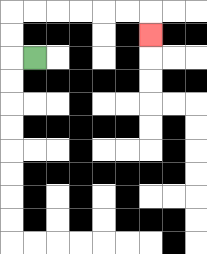{'start': '[1, 2]', 'end': '[6, 1]', 'path_directions': 'L,U,U,R,R,R,R,R,R,D', 'path_coordinates': '[[1, 2], [0, 2], [0, 1], [0, 0], [1, 0], [2, 0], [3, 0], [4, 0], [5, 0], [6, 0], [6, 1]]'}